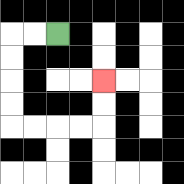{'start': '[2, 1]', 'end': '[4, 3]', 'path_directions': 'L,L,D,D,D,D,R,R,R,R,U,U', 'path_coordinates': '[[2, 1], [1, 1], [0, 1], [0, 2], [0, 3], [0, 4], [0, 5], [1, 5], [2, 5], [3, 5], [4, 5], [4, 4], [4, 3]]'}